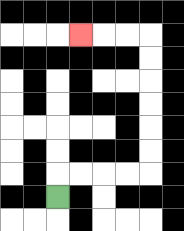{'start': '[2, 8]', 'end': '[3, 1]', 'path_directions': 'U,R,R,R,R,U,U,U,U,U,U,L,L,L', 'path_coordinates': '[[2, 8], [2, 7], [3, 7], [4, 7], [5, 7], [6, 7], [6, 6], [6, 5], [6, 4], [6, 3], [6, 2], [6, 1], [5, 1], [4, 1], [3, 1]]'}